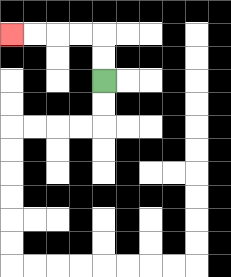{'start': '[4, 3]', 'end': '[0, 1]', 'path_directions': 'U,U,L,L,L,L', 'path_coordinates': '[[4, 3], [4, 2], [4, 1], [3, 1], [2, 1], [1, 1], [0, 1]]'}